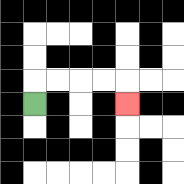{'start': '[1, 4]', 'end': '[5, 4]', 'path_directions': 'U,R,R,R,R,D', 'path_coordinates': '[[1, 4], [1, 3], [2, 3], [3, 3], [4, 3], [5, 3], [5, 4]]'}